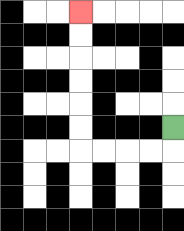{'start': '[7, 5]', 'end': '[3, 0]', 'path_directions': 'D,L,L,L,L,U,U,U,U,U,U', 'path_coordinates': '[[7, 5], [7, 6], [6, 6], [5, 6], [4, 6], [3, 6], [3, 5], [3, 4], [3, 3], [3, 2], [3, 1], [3, 0]]'}